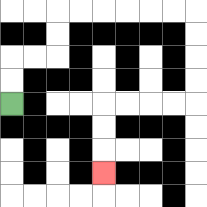{'start': '[0, 4]', 'end': '[4, 7]', 'path_directions': 'U,U,R,R,U,U,R,R,R,R,R,R,D,D,D,D,L,L,L,L,D,D,D', 'path_coordinates': '[[0, 4], [0, 3], [0, 2], [1, 2], [2, 2], [2, 1], [2, 0], [3, 0], [4, 0], [5, 0], [6, 0], [7, 0], [8, 0], [8, 1], [8, 2], [8, 3], [8, 4], [7, 4], [6, 4], [5, 4], [4, 4], [4, 5], [4, 6], [4, 7]]'}